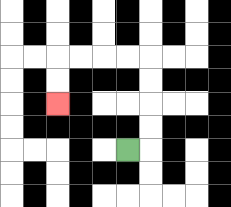{'start': '[5, 6]', 'end': '[2, 4]', 'path_directions': 'R,U,U,U,U,L,L,L,L,D,D', 'path_coordinates': '[[5, 6], [6, 6], [6, 5], [6, 4], [6, 3], [6, 2], [5, 2], [4, 2], [3, 2], [2, 2], [2, 3], [2, 4]]'}